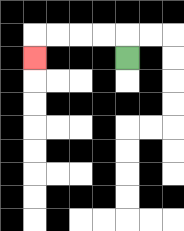{'start': '[5, 2]', 'end': '[1, 2]', 'path_directions': 'U,L,L,L,L,D', 'path_coordinates': '[[5, 2], [5, 1], [4, 1], [3, 1], [2, 1], [1, 1], [1, 2]]'}